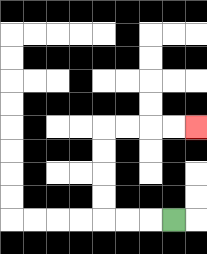{'start': '[7, 9]', 'end': '[8, 5]', 'path_directions': 'L,L,L,U,U,U,U,R,R,R,R', 'path_coordinates': '[[7, 9], [6, 9], [5, 9], [4, 9], [4, 8], [4, 7], [4, 6], [4, 5], [5, 5], [6, 5], [7, 5], [8, 5]]'}